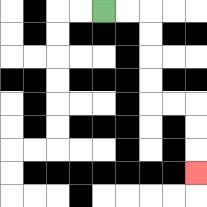{'start': '[4, 0]', 'end': '[8, 7]', 'path_directions': 'R,R,D,D,D,D,R,R,D,D,D', 'path_coordinates': '[[4, 0], [5, 0], [6, 0], [6, 1], [6, 2], [6, 3], [6, 4], [7, 4], [8, 4], [8, 5], [8, 6], [8, 7]]'}